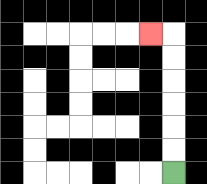{'start': '[7, 7]', 'end': '[6, 1]', 'path_directions': 'U,U,U,U,U,U,L', 'path_coordinates': '[[7, 7], [7, 6], [7, 5], [7, 4], [7, 3], [7, 2], [7, 1], [6, 1]]'}